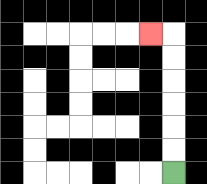{'start': '[7, 7]', 'end': '[6, 1]', 'path_directions': 'U,U,U,U,U,U,L', 'path_coordinates': '[[7, 7], [7, 6], [7, 5], [7, 4], [7, 3], [7, 2], [7, 1], [6, 1]]'}